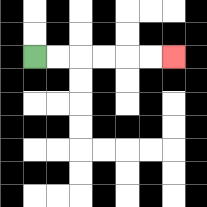{'start': '[1, 2]', 'end': '[7, 2]', 'path_directions': 'R,R,R,R,R,R', 'path_coordinates': '[[1, 2], [2, 2], [3, 2], [4, 2], [5, 2], [6, 2], [7, 2]]'}